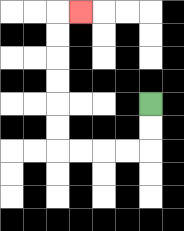{'start': '[6, 4]', 'end': '[3, 0]', 'path_directions': 'D,D,L,L,L,L,U,U,U,U,U,U,R', 'path_coordinates': '[[6, 4], [6, 5], [6, 6], [5, 6], [4, 6], [3, 6], [2, 6], [2, 5], [2, 4], [2, 3], [2, 2], [2, 1], [2, 0], [3, 0]]'}